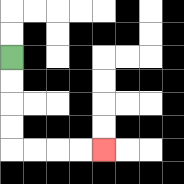{'start': '[0, 2]', 'end': '[4, 6]', 'path_directions': 'D,D,D,D,R,R,R,R', 'path_coordinates': '[[0, 2], [0, 3], [0, 4], [0, 5], [0, 6], [1, 6], [2, 6], [3, 6], [4, 6]]'}